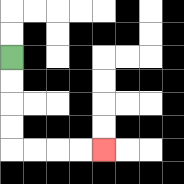{'start': '[0, 2]', 'end': '[4, 6]', 'path_directions': 'D,D,D,D,R,R,R,R', 'path_coordinates': '[[0, 2], [0, 3], [0, 4], [0, 5], [0, 6], [1, 6], [2, 6], [3, 6], [4, 6]]'}